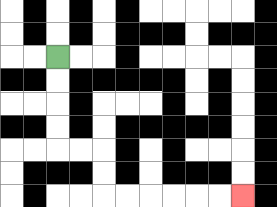{'start': '[2, 2]', 'end': '[10, 8]', 'path_directions': 'D,D,D,D,R,R,D,D,R,R,R,R,R,R', 'path_coordinates': '[[2, 2], [2, 3], [2, 4], [2, 5], [2, 6], [3, 6], [4, 6], [4, 7], [4, 8], [5, 8], [6, 8], [7, 8], [8, 8], [9, 8], [10, 8]]'}